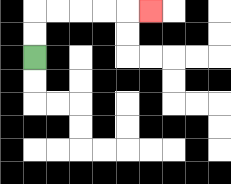{'start': '[1, 2]', 'end': '[6, 0]', 'path_directions': 'U,U,R,R,R,R,R', 'path_coordinates': '[[1, 2], [1, 1], [1, 0], [2, 0], [3, 0], [4, 0], [5, 0], [6, 0]]'}